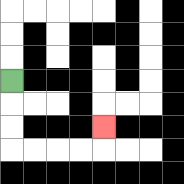{'start': '[0, 3]', 'end': '[4, 5]', 'path_directions': 'D,D,D,R,R,R,R,U', 'path_coordinates': '[[0, 3], [0, 4], [0, 5], [0, 6], [1, 6], [2, 6], [3, 6], [4, 6], [4, 5]]'}